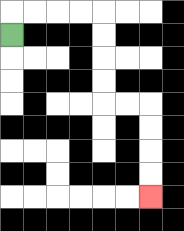{'start': '[0, 1]', 'end': '[6, 8]', 'path_directions': 'U,R,R,R,R,D,D,D,D,R,R,D,D,D,D', 'path_coordinates': '[[0, 1], [0, 0], [1, 0], [2, 0], [3, 0], [4, 0], [4, 1], [4, 2], [4, 3], [4, 4], [5, 4], [6, 4], [6, 5], [6, 6], [6, 7], [6, 8]]'}